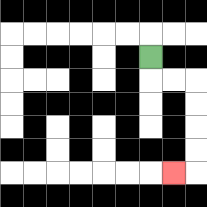{'start': '[6, 2]', 'end': '[7, 7]', 'path_directions': 'D,R,R,D,D,D,D,L', 'path_coordinates': '[[6, 2], [6, 3], [7, 3], [8, 3], [8, 4], [8, 5], [8, 6], [8, 7], [7, 7]]'}